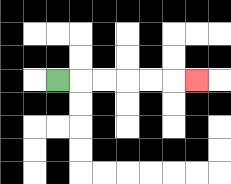{'start': '[2, 3]', 'end': '[8, 3]', 'path_directions': 'R,R,R,R,R,R', 'path_coordinates': '[[2, 3], [3, 3], [4, 3], [5, 3], [6, 3], [7, 3], [8, 3]]'}